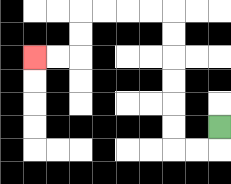{'start': '[9, 5]', 'end': '[1, 2]', 'path_directions': 'D,L,L,U,U,U,U,U,U,L,L,L,L,D,D,L,L', 'path_coordinates': '[[9, 5], [9, 6], [8, 6], [7, 6], [7, 5], [7, 4], [7, 3], [7, 2], [7, 1], [7, 0], [6, 0], [5, 0], [4, 0], [3, 0], [3, 1], [3, 2], [2, 2], [1, 2]]'}